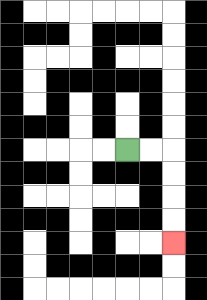{'start': '[5, 6]', 'end': '[7, 10]', 'path_directions': 'R,R,D,D,D,D', 'path_coordinates': '[[5, 6], [6, 6], [7, 6], [7, 7], [7, 8], [7, 9], [7, 10]]'}